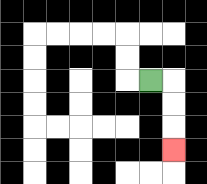{'start': '[6, 3]', 'end': '[7, 6]', 'path_directions': 'R,D,D,D', 'path_coordinates': '[[6, 3], [7, 3], [7, 4], [7, 5], [7, 6]]'}